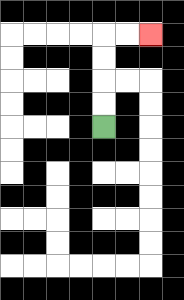{'start': '[4, 5]', 'end': '[6, 1]', 'path_directions': 'U,U,U,U,R,R', 'path_coordinates': '[[4, 5], [4, 4], [4, 3], [4, 2], [4, 1], [5, 1], [6, 1]]'}